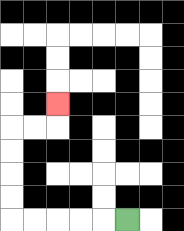{'start': '[5, 9]', 'end': '[2, 4]', 'path_directions': 'L,L,L,L,L,U,U,U,U,R,R,U', 'path_coordinates': '[[5, 9], [4, 9], [3, 9], [2, 9], [1, 9], [0, 9], [0, 8], [0, 7], [0, 6], [0, 5], [1, 5], [2, 5], [2, 4]]'}